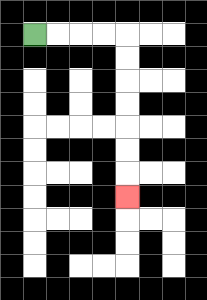{'start': '[1, 1]', 'end': '[5, 8]', 'path_directions': 'R,R,R,R,D,D,D,D,D,D,D', 'path_coordinates': '[[1, 1], [2, 1], [3, 1], [4, 1], [5, 1], [5, 2], [5, 3], [5, 4], [5, 5], [5, 6], [5, 7], [5, 8]]'}